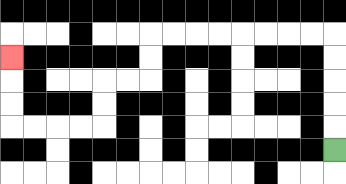{'start': '[14, 6]', 'end': '[0, 2]', 'path_directions': 'U,U,U,U,U,L,L,L,L,L,L,L,L,D,D,L,L,D,D,L,L,L,L,U,U,U', 'path_coordinates': '[[14, 6], [14, 5], [14, 4], [14, 3], [14, 2], [14, 1], [13, 1], [12, 1], [11, 1], [10, 1], [9, 1], [8, 1], [7, 1], [6, 1], [6, 2], [6, 3], [5, 3], [4, 3], [4, 4], [4, 5], [3, 5], [2, 5], [1, 5], [0, 5], [0, 4], [0, 3], [0, 2]]'}